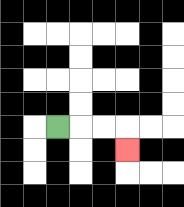{'start': '[2, 5]', 'end': '[5, 6]', 'path_directions': 'R,R,R,D', 'path_coordinates': '[[2, 5], [3, 5], [4, 5], [5, 5], [5, 6]]'}